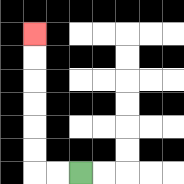{'start': '[3, 7]', 'end': '[1, 1]', 'path_directions': 'L,L,U,U,U,U,U,U', 'path_coordinates': '[[3, 7], [2, 7], [1, 7], [1, 6], [1, 5], [1, 4], [1, 3], [1, 2], [1, 1]]'}